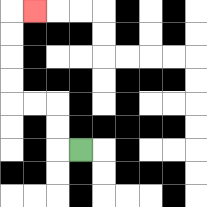{'start': '[3, 6]', 'end': '[1, 0]', 'path_directions': 'L,U,U,L,L,U,U,U,U,R', 'path_coordinates': '[[3, 6], [2, 6], [2, 5], [2, 4], [1, 4], [0, 4], [0, 3], [0, 2], [0, 1], [0, 0], [1, 0]]'}